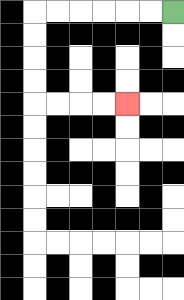{'start': '[7, 0]', 'end': '[5, 4]', 'path_directions': 'L,L,L,L,L,L,D,D,D,D,R,R,R,R', 'path_coordinates': '[[7, 0], [6, 0], [5, 0], [4, 0], [3, 0], [2, 0], [1, 0], [1, 1], [1, 2], [1, 3], [1, 4], [2, 4], [3, 4], [4, 4], [5, 4]]'}